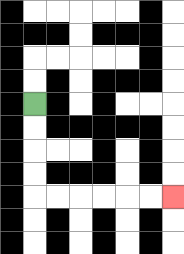{'start': '[1, 4]', 'end': '[7, 8]', 'path_directions': 'D,D,D,D,R,R,R,R,R,R', 'path_coordinates': '[[1, 4], [1, 5], [1, 6], [1, 7], [1, 8], [2, 8], [3, 8], [4, 8], [5, 8], [6, 8], [7, 8]]'}